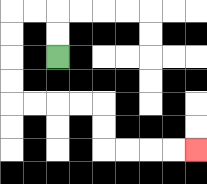{'start': '[2, 2]', 'end': '[8, 6]', 'path_directions': 'U,U,L,L,D,D,D,D,R,R,R,R,D,D,R,R,R,R', 'path_coordinates': '[[2, 2], [2, 1], [2, 0], [1, 0], [0, 0], [0, 1], [0, 2], [0, 3], [0, 4], [1, 4], [2, 4], [3, 4], [4, 4], [4, 5], [4, 6], [5, 6], [6, 6], [7, 6], [8, 6]]'}